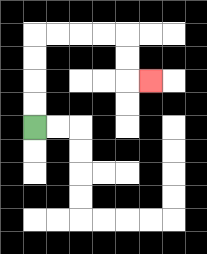{'start': '[1, 5]', 'end': '[6, 3]', 'path_directions': 'U,U,U,U,R,R,R,R,D,D,R', 'path_coordinates': '[[1, 5], [1, 4], [1, 3], [1, 2], [1, 1], [2, 1], [3, 1], [4, 1], [5, 1], [5, 2], [5, 3], [6, 3]]'}